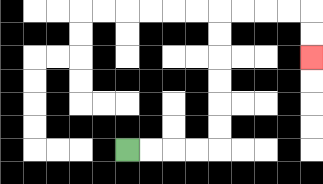{'start': '[5, 6]', 'end': '[13, 2]', 'path_directions': 'R,R,R,R,U,U,U,U,U,U,R,R,R,R,D,D', 'path_coordinates': '[[5, 6], [6, 6], [7, 6], [8, 6], [9, 6], [9, 5], [9, 4], [9, 3], [9, 2], [9, 1], [9, 0], [10, 0], [11, 0], [12, 0], [13, 0], [13, 1], [13, 2]]'}